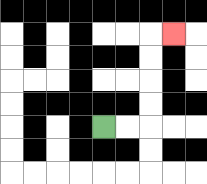{'start': '[4, 5]', 'end': '[7, 1]', 'path_directions': 'R,R,U,U,U,U,R', 'path_coordinates': '[[4, 5], [5, 5], [6, 5], [6, 4], [6, 3], [6, 2], [6, 1], [7, 1]]'}